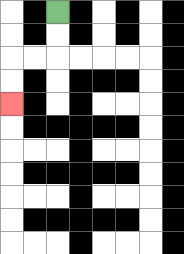{'start': '[2, 0]', 'end': '[0, 4]', 'path_directions': 'D,D,L,L,D,D', 'path_coordinates': '[[2, 0], [2, 1], [2, 2], [1, 2], [0, 2], [0, 3], [0, 4]]'}